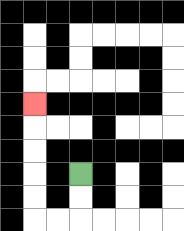{'start': '[3, 7]', 'end': '[1, 4]', 'path_directions': 'D,D,L,L,U,U,U,U,U', 'path_coordinates': '[[3, 7], [3, 8], [3, 9], [2, 9], [1, 9], [1, 8], [1, 7], [1, 6], [1, 5], [1, 4]]'}